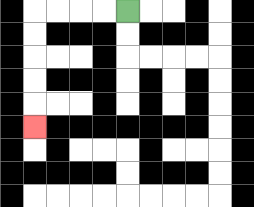{'start': '[5, 0]', 'end': '[1, 5]', 'path_directions': 'L,L,L,L,D,D,D,D,D', 'path_coordinates': '[[5, 0], [4, 0], [3, 0], [2, 0], [1, 0], [1, 1], [1, 2], [1, 3], [1, 4], [1, 5]]'}